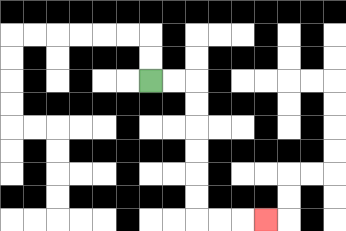{'start': '[6, 3]', 'end': '[11, 9]', 'path_directions': 'R,R,D,D,D,D,D,D,R,R,R', 'path_coordinates': '[[6, 3], [7, 3], [8, 3], [8, 4], [8, 5], [8, 6], [8, 7], [8, 8], [8, 9], [9, 9], [10, 9], [11, 9]]'}